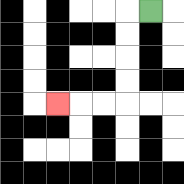{'start': '[6, 0]', 'end': '[2, 4]', 'path_directions': 'L,D,D,D,D,L,L,L', 'path_coordinates': '[[6, 0], [5, 0], [5, 1], [5, 2], [5, 3], [5, 4], [4, 4], [3, 4], [2, 4]]'}